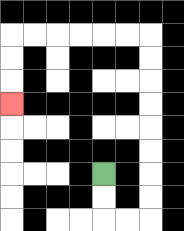{'start': '[4, 7]', 'end': '[0, 4]', 'path_directions': 'D,D,R,R,U,U,U,U,U,U,U,U,L,L,L,L,L,L,D,D,D', 'path_coordinates': '[[4, 7], [4, 8], [4, 9], [5, 9], [6, 9], [6, 8], [6, 7], [6, 6], [6, 5], [6, 4], [6, 3], [6, 2], [6, 1], [5, 1], [4, 1], [3, 1], [2, 1], [1, 1], [0, 1], [0, 2], [0, 3], [0, 4]]'}